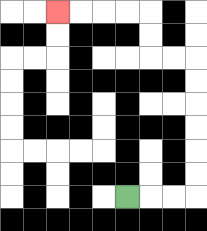{'start': '[5, 8]', 'end': '[2, 0]', 'path_directions': 'R,R,R,U,U,U,U,U,U,L,L,U,U,L,L,L,L', 'path_coordinates': '[[5, 8], [6, 8], [7, 8], [8, 8], [8, 7], [8, 6], [8, 5], [8, 4], [8, 3], [8, 2], [7, 2], [6, 2], [6, 1], [6, 0], [5, 0], [4, 0], [3, 0], [2, 0]]'}